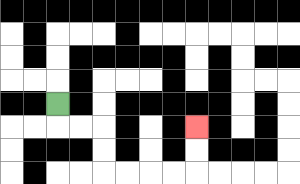{'start': '[2, 4]', 'end': '[8, 5]', 'path_directions': 'D,R,R,D,D,R,R,R,R,U,U', 'path_coordinates': '[[2, 4], [2, 5], [3, 5], [4, 5], [4, 6], [4, 7], [5, 7], [6, 7], [7, 7], [8, 7], [8, 6], [8, 5]]'}